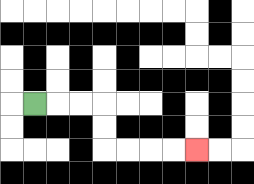{'start': '[1, 4]', 'end': '[8, 6]', 'path_directions': 'R,R,R,D,D,R,R,R,R', 'path_coordinates': '[[1, 4], [2, 4], [3, 4], [4, 4], [4, 5], [4, 6], [5, 6], [6, 6], [7, 6], [8, 6]]'}